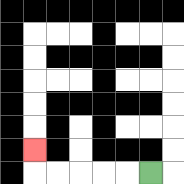{'start': '[6, 7]', 'end': '[1, 6]', 'path_directions': 'L,L,L,L,L,U', 'path_coordinates': '[[6, 7], [5, 7], [4, 7], [3, 7], [2, 7], [1, 7], [1, 6]]'}